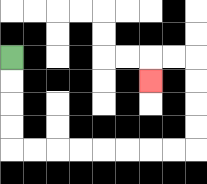{'start': '[0, 2]', 'end': '[6, 3]', 'path_directions': 'D,D,D,D,R,R,R,R,R,R,R,R,U,U,U,U,L,L,D', 'path_coordinates': '[[0, 2], [0, 3], [0, 4], [0, 5], [0, 6], [1, 6], [2, 6], [3, 6], [4, 6], [5, 6], [6, 6], [7, 6], [8, 6], [8, 5], [8, 4], [8, 3], [8, 2], [7, 2], [6, 2], [6, 3]]'}